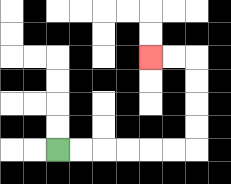{'start': '[2, 6]', 'end': '[6, 2]', 'path_directions': 'R,R,R,R,R,R,U,U,U,U,L,L', 'path_coordinates': '[[2, 6], [3, 6], [4, 6], [5, 6], [6, 6], [7, 6], [8, 6], [8, 5], [8, 4], [8, 3], [8, 2], [7, 2], [6, 2]]'}